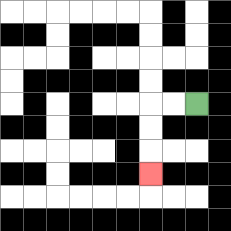{'start': '[8, 4]', 'end': '[6, 7]', 'path_directions': 'L,L,D,D,D', 'path_coordinates': '[[8, 4], [7, 4], [6, 4], [6, 5], [6, 6], [6, 7]]'}